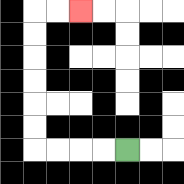{'start': '[5, 6]', 'end': '[3, 0]', 'path_directions': 'L,L,L,L,U,U,U,U,U,U,R,R', 'path_coordinates': '[[5, 6], [4, 6], [3, 6], [2, 6], [1, 6], [1, 5], [1, 4], [1, 3], [1, 2], [1, 1], [1, 0], [2, 0], [3, 0]]'}